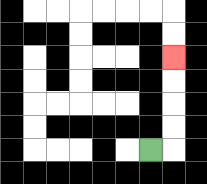{'start': '[6, 6]', 'end': '[7, 2]', 'path_directions': 'R,U,U,U,U', 'path_coordinates': '[[6, 6], [7, 6], [7, 5], [7, 4], [7, 3], [7, 2]]'}